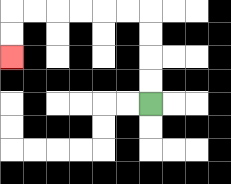{'start': '[6, 4]', 'end': '[0, 2]', 'path_directions': 'U,U,U,U,L,L,L,L,L,L,D,D', 'path_coordinates': '[[6, 4], [6, 3], [6, 2], [6, 1], [6, 0], [5, 0], [4, 0], [3, 0], [2, 0], [1, 0], [0, 0], [0, 1], [0, 2]]'}